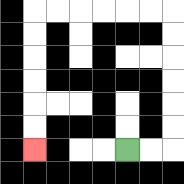{'start': '[5, 6]', 'end': '[1, 6]', 'path_directions': 'R,R,U,U,U,U,U,U,L,L,L,L,L,L,D,D,D,D,D,D', 'path_coordinates': '[[5, 6], [6, 6], [7, 6], [7, 5], [7, 4], [7, 3], [7, 2], [7, 1], [7, 0], [6, 0], [5, 0], [4, 0], [3, 0], [2, 0], [1, 0], [1, 1], [1, 2], [1, 3], [1, 4], [1, 5], [1, 6]]'}